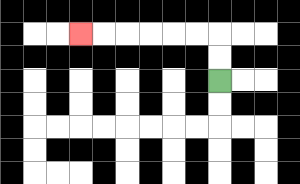{'start': '[9, 3]', 'end': '[3, 1]', 'path_directions': 'U,U,L,L,L,L,L,L', 'path_coordinates': '[[9, 3], [9, 2], [9, 1], [8, 1], [7, 1], [6, 1], [5, 1], [4, 1], [3, 1]]'}